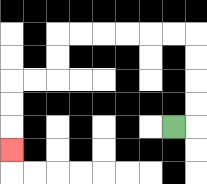{'start': '[7, 5]', 'end': '[0, 6]', 'path_directions': 'R,U,U,U,U,L,L,L,L,L,L,D,D,L,L,D,D,D', 'path_coordinates': '[[7, 5], [8, 5], [8, 4], [8, 3], [8, 2], [8, 1], [7, 1], [6, 1], [5, 1], [4, 1], [3, 1], [2, 1], [2, 2], [2, 3], [1, 3], [0, 3], [0, 4], [0, 5], [0, 6]]'}